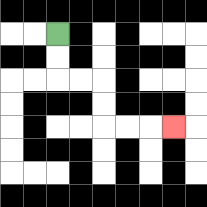{'start': '[2, 1]', 'end': '[7, 5]', 'path_directions': 'D,D,R,R,D,D,R,R,R', 'path_coordinates': '[[2, 1], [2, 2], [2, 3], [3, 3], [4, 3], [4, 4], [4, 5], [5, 5], [6, 5], [7, 5]]'}